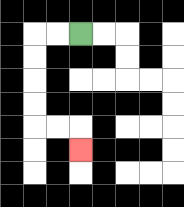{'start': '[3, 1]', 'end': '[3, 6]', 'path_directions': 'L,L,D,D,D,D,R,R,D', 'path_coordinates': '[[3, 1], [2, 1], [1, 1], [1, 2], [1, 3], [1, 4], [1, 5], [2, 5], [3, 5], [3, 6]]'}